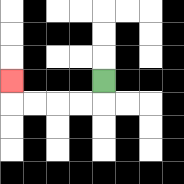{'start': '[4, 3]', 'end': '[0, 3]', 'path_directions': 'D,L,L,L,L,U', 'path_coordinates': '[[4, 3], [4, 4], [3, 4], [2, 4], [1, 4], [0, 4], [0, 3]]'}